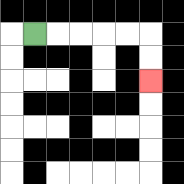{'start': '[1, 1]', 'end': '[6, 3]', 'path_directions': 'R,R,R,R,R,D,D', 'path_coordinates': '[[1, 1], [2, 1], [3, 1], [4, 1], [5, 1], [6, 1], [6, 2], [6, 3]]'}